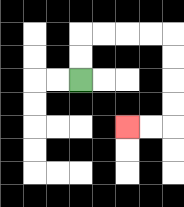{'start': '[3, 3]', 'end': '[5, 5]', 'path_directions': 'U,U,R,R,R,R,D,D,D,D,L,L', 'path_coordinates': '[[3, 3], [3, 2], [3, 1], [4, 1], [5, 1], [6, 1], [7, 1], [7, 2], [7, 3], [7, 4], [7, 5], [6, 5], [5, 5]]'}